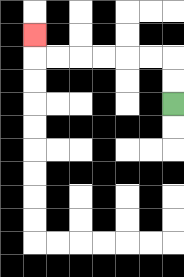{'start': '[7, 4]', 'end': '[1, 1]', 'path_directions': 'U,U,L,L,L,L,L,L,U', 'path_coordinates': '[[7, 4], [7, 3], [7, 2], [6, 2], [5, 2], [4, 2], [3, 2], [2, 2], [1, 2], [1, 1]]'}